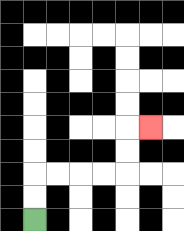{'start': '[1, 9]', 'end': '[6, 5]', 'path_directions': 'U,U,R,R,R,R,U,U,R', 'path_coordinates': '[[1, 9], [1, 8], [1, 7], [2, 7], [3, 7], [4, 7], [5, 7], [5, 6], [5, 5], [6, 5]]'}